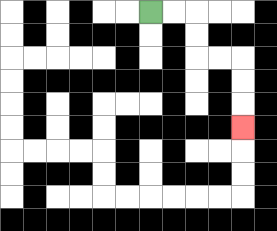{'start': '[6, 0]', 'end': '[10, 5]', 'path_directions': 'R,R,D,D,R,R,D,D,D', 'path_coordinates': '[[6, 0], [7, 0], [8, 0], [8, 1], [8, 2], [9, 2], [10, 2], [10, 3], [10, 4], [10, 5]]'}